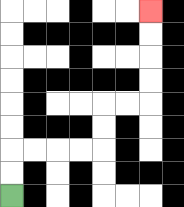{'start': '[0, 8]', 'end': '[6, 0]', 'path_directions': 'U,U,R,R,R,R,U,U,R,R,U,U,U,U', 'path_coordinates': '[[0, 8], [0, 7], [0, 6], [1, 6], [2, 6], [3, 6], [4, 6], [4, 5], [4, 4], [5, 4], [6, 4], [6, 3], [6, 2], [6, 1], [6, 0]]'}